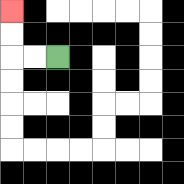{'start': '[2, 2]', 'end': '[0, 0]', 'path_directions': 'L,L,U,U', 'path_coordinates': '[[2, 2], [1, 2], [0, 2], [0, 1], [0, 0]]'}